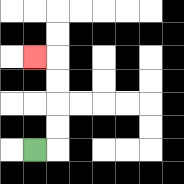{'start': '[1, 6]', 'end': '[1, 2]', 'path_directions': 'R,U,U,U,U,L', 'path_coordinates': '[[1, 6], [2, 6], [2, 5], [2, 4], [2, 3], [2, 2], [1, 2]]'}